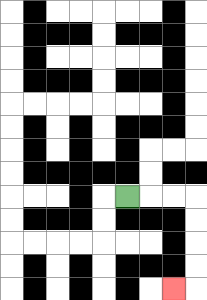{'start': '[5, 8]', 'end': '[7, 12]', 'path_directions': 'R,R,R,D,D,D,D,L', 'path_coordinates': '[[5, 8], [6, 8], [7, 8], [8, 8], [8, 9], [8, 10], [8, 11], [8, 12], [7, 12]]'}